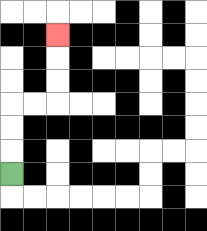{'start': '[0, 7]', 'end': '[2, 1]', 'path_directions': 'U,U,U,R,R,U,U,U', 'path_coordinates': '[[0, 7], [0, 6], [0, 5], [0, 4], [1, 4], [2, 4], [2, 3], [2, 2], [2, 1]]'}